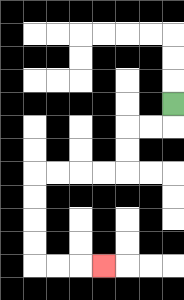{'start': '[7, 4]', 'end': '[4, 11]', 'path_directions': 'D,L,L,D,D,L,L,L,L,D,D,D,D,R,R,R', 'path_coordinates': '[[7, 4], [7, 5], [6, 5], [5, 5], [5, 6], [5, 7], [4, 7], [3, 7], [2, 7], [1, 7], [1, 8], [1, 9], [1, 10], [1, 11], [2, 11], [3, 11], [4, 11]]'}